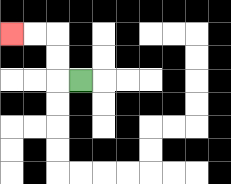{'start': '[3, 3]', 'end': '[0, 1]', 'path_directions': 'L,U,U,L,L', 'path_coordinates': '[[3, 3], [2, 3], [2, 2], [2, 1], [1, 1], [0, 1]]'}